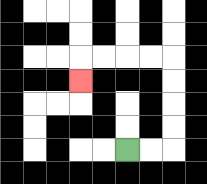{'start': '[5, 6]', 'end': '[3, 3]', 'path_directions': 'R,R,U,U,U,U,L,L,L,L,D', 'path_coordinates': '[[5, 6], [6, 6], [7, 6], [7, 5], [7, 4], [7, 3], [7, 2], [6, 2], [5, 2], [4, 2], [3, 2], [3, 3]]'}